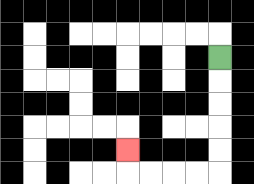{'start': '[9, 2]', 'end': '[5, 6]', 'path_directions': 'D,D,D,D,D,L,L,L,L,U', 'path_coordinates': '[[9, 2], [9, 3], [9, 4], [9, 5], [9, 6], [9, 7], [8, 7], [7, 7], [6, 7], [5, 7], [5, 6]]'}